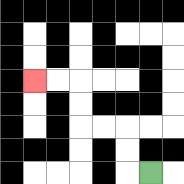{'start': '[6, 7]', 'end': '[1, 3]', 'path_directions': 'L,U,U,L,L,U,U,L,L', 'path_coordinates': '[[6, 7], [5, 7], [5, 6], [5, 5], [4, 5], [3, 5], [3, 4], [3, 3], [2, 3], [1, 3]]'}